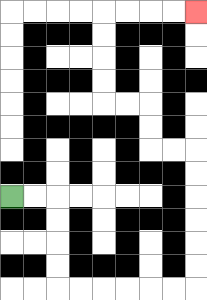{'start': '[0, 8]', 'end': '[8, 0]', 'path_directions': 'R,R,D,D,D,D,R,R,R,R,R,R,U,U,U,U,U,U,L,L,U,U,L,L,U,U,U,U,R,R,R,R', 'path_coordinates': '[[0, 8], [1, 8], [2, 8], [2, 9], [2, 10], [2, 11], [2, 12], [3, 12], [4, 12], [5, 12], [6, 12], [7, 12], [8, 12], [8, 11], [8, 10], [8, 9], [8, 8], [8, 7], [8, 6], [7, 6], [6, 6], [6, 5], [6, 4], [5, 4], [4, 4], [4, 3], [4, 2], [4, 1], [4, 0], [5, 0], [6, 0], [7, 0], [8, 0]]'}